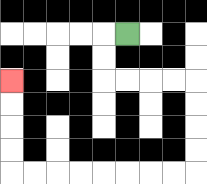{'start': '[5, 1]', 'end': '[0, 3]', 'path_directions': 'L,D,D,R,R,R,R,D,D,D,D,L,L,L,L,L,L,L,L,U,U,U,U', 'path_coordinates': '[[5, 1], [4, 1], [4, 2], [4, 3], [5, 3], [6, 3], [7, 3], [8, 3], [8, 4], [8, 5], [8, 6], [8, 7], [7, 7], [6, 7], [5, 7], [4, 7], [3, 7], [2, 7], [1, 7], [0, 7], [0, 6], [0, 5], [0, 4], [0, 3]]'}